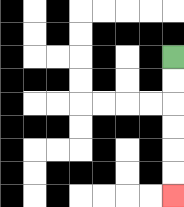{'start': '[7, 2]', 'end': '[7, 8]', 'path_directions': 'D,D,D,D,D,D', 'path_coordinates': '[[7, 2], [7, 3], [7, 4], [7, 5], [7, 6], [7, 7], [7, 8]]'}